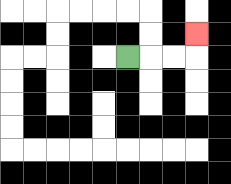{'start': '[5, 2]', 'end': '[8, 1]', 'path_directions': 'R,R,R,U', 'path_coordinates': '[[5, 2], [6, 2], [7, 2], [8, 2], [8, 1]]'}